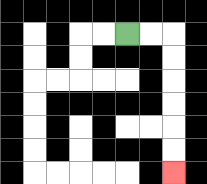{'start': '[5, 1]', 'end': '[7, 7]', 'path_directions': 'R,R,D,D,D,D,D,D', 'path_coordinates': '[[5, 1], [6, 1], [7, 1], [7, 2], [7, 3], [7, 4], [7, 5], [7, 6], [7, 7]]'}